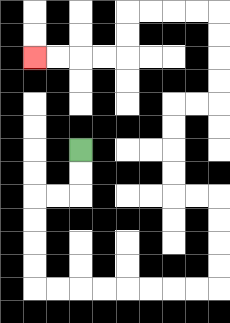{'start': '[3, 6]', 'end': '[1, 2]', 'path_directions': 'D,D,L,L,D,D,D,D,R,R,R,R,R,R,R,R,U,U,U,U,L,L,U,U,U,U,R,R,U,U,U,U,L,L,L,L,D,D,L,L,L,L', 'path_coordinates': '[[3, 6], [3, 7], [3, 8], [2, 8], [1, 8], [1, 9], [1, 10], [1, 11], [1, 12], [2, 12], [3, 12], [4, 12], [5, 12], [6, 12], [7, 12], [8, 12], [9, 12], [9, 11], [9, 10], [9, 9], [9, 8], [8, 8], [7, 8], [7, 7], [7, 6], [7, 5], [7, 4], [8, 4], [9, 4], [9, 3], [9, 2], [9, 1], [9, 0], [8, 0], [7, 0], [6, 0], [5, 0], [5, 1], [5, 2], [4, 2], [3, 2], [2, 2], [1, 2]]'}